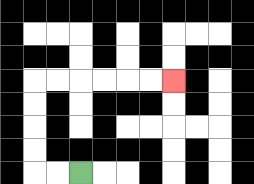{'start': '[3, 7]', 'end': '[7, 3]', 'path_directions': 'L,L,U,U,U,U,R,R,R,R,R,R', 'path_coordinates': '[[3, 7], [2, 7], [1, 7], [1, 6], [1, 5], [1, 4], [1, 3], [2, 3], [3, 3], [4, 3], [5, 3], [6, 3], [7, 3]]'}